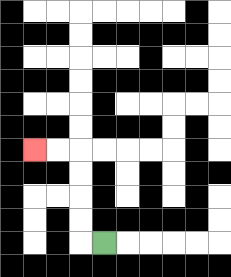{'start': '[4, 10]', 'end': '[1, 6]', 'path_directions': 'L,U,U,U,U,L,L', 'path_coordinates': '[[4, 10], [3, 10], [3, 9], [3, 8], [3, 7], [3, 6], [2, 6], [1, 6]]'}